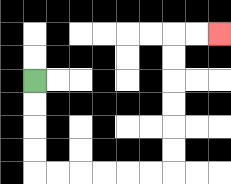{'start': '[1, 3]', 'end': '[9, 1]', 'path_directions': 'D,D,D,D,R,R,R,R,R,R,U,U,U,U,U,U,R,R', 'path_coordinates': '[[1, 3], [1, 4], [1, 5], [1, 6], [1, 7], [2, 7], [3, 7], [4, 7], [5, 7], [6, 7], [7, 7], [7, 6], [7, 5], [7, 4], [7, 3], [7, 2], [7, 1], [8, 1], [9, 1]]'}